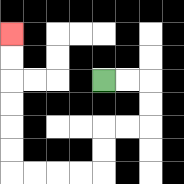{'start': '[4, 3]', 'end': '[0, 1]', 'path_directions': 'R,R,D,D,L,L,D,D,L,L,L,L,U,U,U,U,U,U', 'path_coordinates': '[[4, 3], [5, 3], [6, 3], [6, 4], [6, 5], [5, 5], [4, 5], [4, 6], [4, 7], [3, 7], [2, 7], [1, 7], [0, 7], [0, 6], [0, 5], [0, 4], [0, 3], [0, 2], [0, 1]]'}